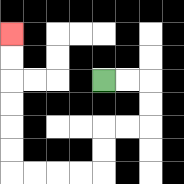{'start': '[4, 3]', 'end': '[0, 1]', 'path_directions': 'R,R,D,D,L,L,D,D,L,L,L,L,U,U,U,U,U,U', 'path_coordinates': '[[4, 3], [5, 3], [6, 3], [6, 4], [6, 5], [5, 5], [4, 5], [4, 6], [4, 7], [3, 7], [2, 7], [1, 7], [0, 7], [0, 6], [0, 5], [0, 4], [0, 3], [0, 2], [0, 1]]'}